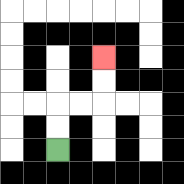{'start': '[2, 6]', 'end': '[4, 2]', 'path_directions': 'U,U,R,R,U,U', 'path_coordinates': '[[2, 6], [2, 5], [2, 4], [3, 4], [4, 4], [4, 3], [4, 2]]'}